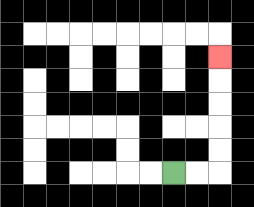{'start': '[7, 7]', 'end': '[9, 2]', 'path_directions': 'R,R,U,U,U,U,U', 'path_coordinates': '[[7, 7], [8, 7], [9, 7], [9, 6], [9, 5], [9, 4], [9, 3], [9, 2]]'}